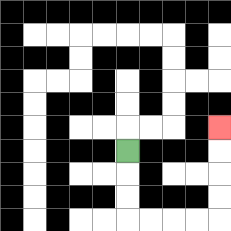{'start': '[5, 6]', 'end': '[9, 5]', 'path_directions': 'D,D,D,R,R,R,R,U,U,U,U', 'path_coordinates': '[[5, 6], [5, 7], [5, 8], [5, 9], [6, 9], [7, 9], [8, 9], [9, 9], [9, 8], [9, 7], [9, 6], [9, 5]]'}